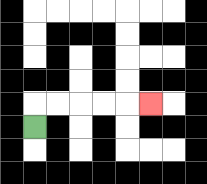{'start': '[1, 5]', 'end': '[6, 4]', 'path_directions': 'U,R,R,R,R,R', 'path_coordinates': '[[1, 5], [1, 4], [2, 4], [3, 4], [4, 4], [5, 4], [6, 4]]'}